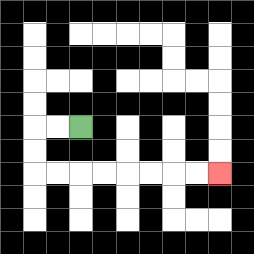{'start': '[3, 5]', 'end': '[9, 7]', 'path_directions': 'L,L,D,D,R,R,R,R,R,R,R,R', 'path_coordinates': '[[3, 5], [2, 5], [1, 5], [1, 6], [1, 7], [2, 7], [3, 7], [4, 7], [5, 7], [6, 7], [7, 7], [8, 7], [9, 7]]'}